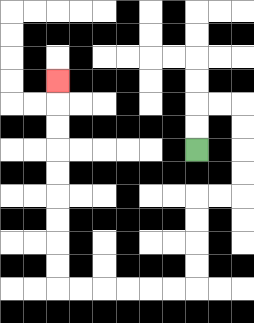{'start': '[8, 6]', 'end': '[2, 3]', 'path_directions': 'U,U,R,R,D,D,D,D,L,L,D,D,D,D,L,L,L,L,L,L,U,U,U,U,U,U,U,U,U', 'path_coordinates': '[[8, 6], [8, 5], [8, 4], [9, 4], [10, 4], [10, 5], [10, 6], [10, 7], [10, 8], [9, 8], [8, 8], [8, 9], [8, 10], [8, 11], [8, 12], [7, 12], [6, 12], [5, 12], [4, 12], [3, 12], [2, 12], [2, 11], [2, 10], [2, 9], [2, 8], [2, 7], [2, 6], [2, 5], [2, 4], [2, 3]]'}